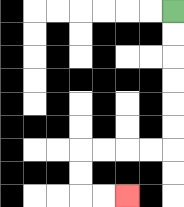{'start': '[7, 0]', 'end': '[5, 8]', 'path_directions': 'D,D,D,D,D,D,L,L,L,L,D,D,R,R', 'path_coordinates': '[[7, 0], [7, 1], [7, 2], [7, 3], [7, 4], [7, 5], [7, 6], [6, 6], [5, 6], [4, 6], [3, 6], [3, 7], [3, 8], [4, 8], [5, 8]]'}